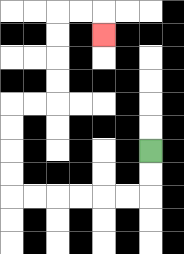{'start': '[6, 6]', 'end': '[4, 1]', 'path_directions': 'D,D,L,L,L,L,L,L,U,U,U,U,R,R,U,U,U,U,R,R,D', 'path_coordinates': '[[6, 6], [6, 7], [6, 8], [5, 8], [4, 8], [3, 8], [2, 8], [1, 8], [0, 8], [0, 7], [0, 6], [0, 5], [0, 4], [1, 4], [2, 4], [2, 3], [2, 2], [2, 1], [2, 0], [3, 0], [4, 0], [4, 1]]'}